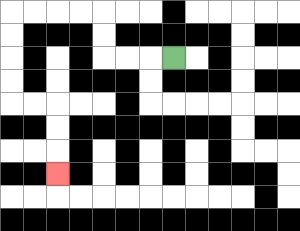{'start': '[7, 2]', 'end': '[2, 7]', 'path_directions': 'L,L,L,U,U,L,L,L,L,D,D,D,D,R,R,D,D,D', 'path_coordinates': '[[7, 2], [6, 2], [5, 2], [4, 2], [4, 1], [4, 0], [3, 0], [2, 0], [1, 0], [0, 0], [0, 1], [0, 2], [0, 3], [0, 4], [1, 4], [2, 4], [2, 5], [2, 6], [2, 7]]'}